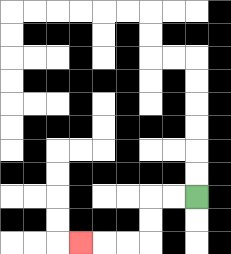{'start': '[8, 8]', 'end': '[3, 10]', 'path_directions': 'L,L,D,D,L,L,L', 'path_coordinates': '[[8, 8], [7, 8], [6, 8], [6, 9], [6, 10], [5, 10], [4, 10], [3, 10]]'}